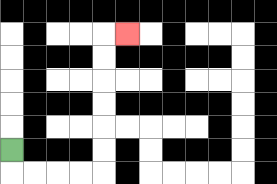{'start': '[0, 6]', 'end': '[5, 1]', 'path_directions': 'D,R,R,R,R,U,U,U,U,U,U,R', 'path_coordinates': '[[0, 6], [0, 7], [1, 7], [2, 7], [3, 7], [4, 7], [4, 6], [4, 5], [4, 4], [4, 3], [4, 2], [4, 1], [5, 1]]'}